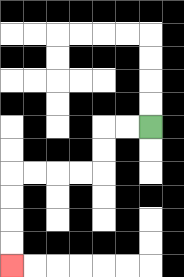{'start': '[6, 5]', 'end': '[0, 11]', 'path_directions': 'L,L,D,D,L,L,L,L,D,D,D,D', 'path_coordinates': '[[6, 5], [5, 5], [4, 5], [4, 6], [4, 7], [3, 7], [2, 7], [1, 7], [0, 7], [0, 8], [0, 9], [0, 10], [0, 11]]'}